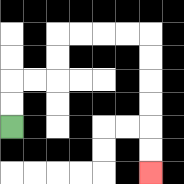{'start': '[0, 5]', 'end': '[6, 7]', 'path_directions': 'U,U,R,R,U,U,R,R,R,R,D,D,D,D,D,D', 'path_coordinates': '[[0, 5], [0, 4], [0, 3], [1, 3], [2, 3], [2, 2], [2, 1], [3, 1], [4, 1], [5, 1], [6, 1], [6, 2], [6, 3], [6, 4], [6, 5], [6, 6], [6, 7]]'}